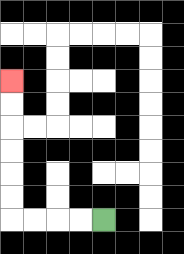{'start': '[4, 9]', 'end': '[0, 3]', 'path_directions': 'L,L,L,L,U,U,U,U,U,U', 'path_coordinates': '[[4, 9], [3, 9], [2, 9], [1, 9], [0, 9], [0, 8], [0, 7], [0, 6], [0, 5], [0, 4], [0, 3]]'}